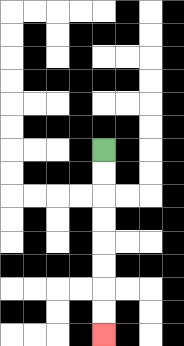{'start': '[4, 6]', 'end': '[4, 14]', 'path_directions': 'D,D,D,D,D,D,D,D', 'path_coordinates': '[[4, 6], [4, 7], [4, 8], [4, 9], [4, 10], [4, 11], [4, 12], [4, 13], [4, 14]]'}